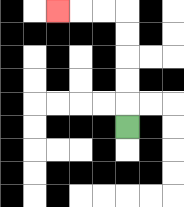{'start': '[5, 5]', 'end': '[2, 0]', 'path_directions': 'U,U,U,U,U,L,L,L', 'path_coordinates': '[[5, 5], [5, 4], [5, 3], [5, 2], [5, 1], [5, 0], [4, 0], [3, 0], [2, 0]]'}